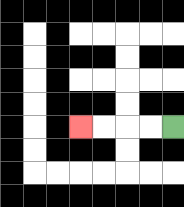{'start': '[7, 5]', 'end': '[3, 5]', 'path_directions': 'L,L,L,L', 'path_coordinates': '[[7, 5], [6, 5], [5, 5], [4, 5], [3, 5]]'}